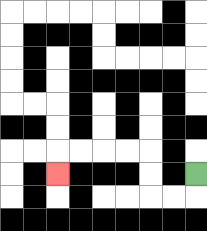{'start': '[8, 7]', 'end': '[2, 7]', 'path_directions': 'D,L,L,U,U,L,L,L,L,D', 'path_coordinates': '[[8, 7], [8, 8], [7, 8], [6, 8], [6, 7], [6, 6], [5, 6], [4, 6], [3, 6], [2, 6], [2, 7]]'}